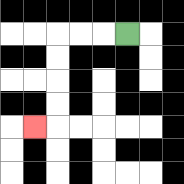{'start': '[5, 1]', 'end': '[1, 5]', 'path_directions': 'L,L,L,D,D,D,D,L', 'path_coordinates': '[[5, 1], [4, 1], [3, 1], [2, 1], [2, 2], [2, 3], [2, 4], [2, 5], [1, 5]]'}